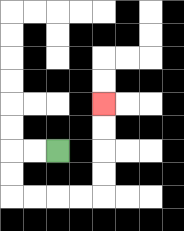{'start': '[2, 6]', 'end': '[4, 4]', 'path_directions': 'L,L,D,D,R,R,R,R,U,U,U,U', 'path_coordinates': '[[2, 6], [1, 6], [0, 6], [0, 7], [0, 8], [1, 8], [2, 8], [3, 8], [4, 8], [4, 7], [4, 6], [4, 5], [4, 4]]'}